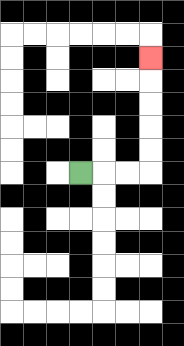{'start': '[3, 7]', 'end': '[6, 2]', 'path_directions': 'R,R,R,U,U,U,U,U', 'path_coordinates': '[[3, 7], [4, 7], [5, 7], [6, 7], [6, 6], [6, 5], [6, 4], [6, 3], [6, 2]]'}